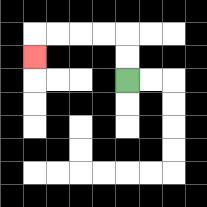{'start': '[5, 3]', 'end': '[1, 2]', 'path_directions': 'U,U,L,L,L,L,D', 'path_coordinates': '[[5, 3], [5, 2], [5, 1], [4, 1], [3, 1], [2, 1], [1, 1], [1, 2]]'}